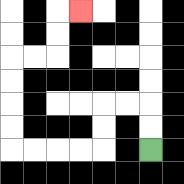{'start': '[6, 6]', 'end': '[3, 0]', 'path_directions': 'U,U,L,L,D,D,L,L,L,L,U,U,U,U,R,R,U,U,R', 'path_coordinates': '[[6, 6], [6, 5], [6, 4], [5, 4], [4, 4], [4, 5], [4, 6], [3, 6], [2, 6], [1, 6], [0, 6], [0, 5], [0, 4], [0, 3], [0, 2], [1, 2], [2, 2], [2, 1], [2, 0], [3, 0]]'}